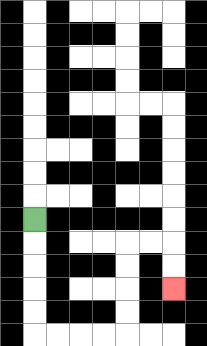{'start': '[1, 9]', 'end': '[7, 12]', 'path_directions': 'D,D,D,D,D,R,R,R,R,U,U,U,U,R,R,D,D', 'path_coordinates': '[[1, 9], [1, 10], [1, 11], [1, 12], [1, 13], [1, 14], [2, 14], [3, 14], [4, 14], [5, 14], [5, 13], [5, 12], [5, 11], [5, 10], [6, 10], [7, 10], [7, 11], [7, 12]]'}